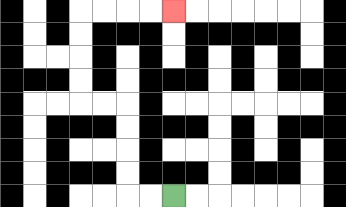{'start': '[7, 8]', 'end': '[7, 0]', 'path_directions': 'L,L,U,U,U,U,L,L,U,U,U,U,R,R,R,R', 'path_coordinates': '[[7, 8], [6, 8], [5, 8], [5, 7], [5, 6], [5, 5], [5, 4], [4, 4], [3, 4], [3, 3], [3, 2], [3, 1], [3, 0], [4, 0], [5, 0], [6, 0], [7, 0]]'}